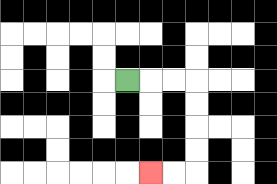{'start': '[5, 3]', 'end': '[6, 7]', 'path_directions': 'R,R,R,D,D,D,D,L,L', 'path_coordinates': '[[5, 3], [6, 3], [7, 3], [8, 3], [8, 4], [8, 5], [8, 6], [8, 7], [7, 7], [6, 7]]'}